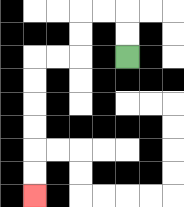{'start': '[5, 2]', 'end': '[1, 8]', 'path_directions': 'U,U,L,L,D,D,L,L,D,D,D,D,D,D', 'path_coordinates': '[[5, 2], [5, 1], [5, 0], [4, 0], [3, 0], [3, 1], [3, 2], [2, 2], [1, 2], [1, 3], [1, 4], [1, 5], [1, 6], [1, 7], [1, 8]]'}